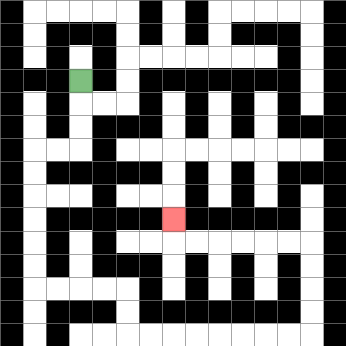{'start': '[3, 3]', 'end': '[7, 9]', 'path_directions': 'D,D,D,L,L,D,D,D,D,D,D,R,R,R,R,D,D,R,R,R,R,R,R,R,R,U,U,U,U,L,L,L,L,L,L,U', 'path_coordinates': '[[3, 3], [3, 4], [3, 5], [3, 6], [2, 6], [1, 6], [1, 7], [1, 8], [1, 9], [1, 10], [1, 11], [1, 12], [2, 12], [3, 12], [4, 12], [5, 12], [5, 13], [5, 14], [6, 14], [7, 14], [8, 14], [9, 14], [10, 14], [11, 14], [12, 14], [13, 14], [13, 13], [13, 12], [13, 11], [13, 10], [12, 10], [11, 10], [10, 10], [9, 10], [8, 10], [7, 10], [7, 9]]'}